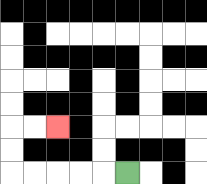{'start': '[5, 7]', 'end': '[2, 5]', 'path_directions': 'L,L,L,L,L,U,U,R,R', 'path_coordinates': '[[5, 7], [4, 7], [3, 7], [2, 7], [1, 7], [0, 7], [0, 6], [0, 5], [1, 5], [2, 5]]'}